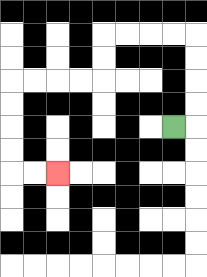{'start': '[7, 5]', 'end': '[2, 7]', 'path_directions': 'R,U,U,U,U,L,L,L,L,D,D,L,L,L,L,D,D,D,D,R,R', 'path_coordinates': '[[7, 5], [8, 5], [8, 4], [8, 3], [8, 2], [8, 1], [7, 1], [6, 1], [5, 1], [4, 1], [4, 2], [4, 3], [3, 3], [2, 3], [1, 3], [0, 3], [0, 4], [0, 5], [0, 6], [0, 7], [1, 7], [2, 7]]'}